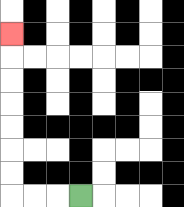{'start': '[3, 8]', 'end': '[0, 1]', 'path_directions': 'L,L,L,U,U,U,U,U,U,U', 'path_coordinates': '[[3, 8], [2, 8], [1, 8], [0, 8], [0, 7], [0, 6], [0, 5], [0, 4], [0, 3], [0, 2], [0, 1]]'}